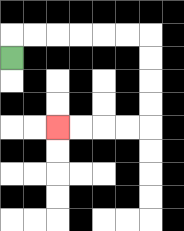{'start': '[0, 2]', 'end': '[2, 5]', 'path_directions': 'U,R,R,R,R,R,R,D,D,D,D,L,L,L,L', 'path_coordinates': '[[0, 2], [0, 1], [1, 1], [2, 1], [3, 1], [4, 1], [5, 1], [6, 1], [6, 2], [6, 3], [6, 4], [6, 5], [5, 5], [4, 5], [3, 5], [2, 5]]'}